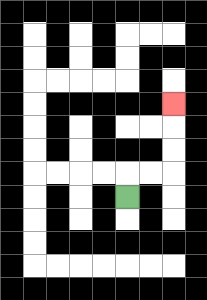{'start': '[5, 8]', 'end': '[7, 4]', 'path_directions': 'U,R,R,U,U,U', 'path_coordinates': '[[5, 8], [5, 7], [6, 7], [7, 7], [7, 6], [7, 5], [7, 4]]'}